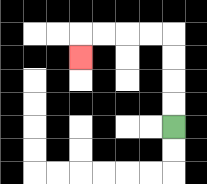{'start': '[7, 5]', 'end': '[3, 2]', 'path_directions': 'U,U,U,U,L,L,L,L,D', 'path_coordinates': '[[7, 5], [7, 4], [7, 3], [7, 2], [7, 1], [6, 1], [5, 1], [4, 1], [3, 1], [3, 2]]'}